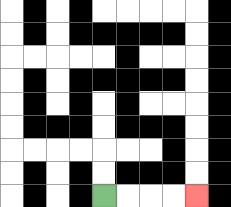{'start': '[4, 8]', 'end': '[8, 8]', 'path_directions': 'R,R,R,R', 'path_coordinates': '[[4, 8], [5, 8], [6, 8], [7, 8], [8, 8]]'}